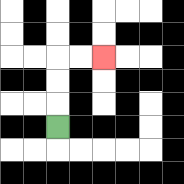{'start': '[2, 5]', 'end': '[4, 2]', 'path_directions': 'U,U,U,R,R', 'path_coordinates': '[[2, 5], [2, 4], [2, 3], [2, 2], [3, 2], [4, 2]]'}